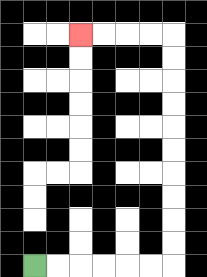{'start': '[1, 11]', 'end': '[3, 1]', 'path_directions': 'R,R,R,R,R,R,U,U,U,U,U,U,U,U,U,U,L,L,L,L', 'path_coordinates': '[[1, 11], [2, 11], [3, 11], [4, 11], [5, 11], [6, 11], [7, 11], [7, 10], [7, 9], [7, 8], [7, 7], [7, 6], [7, 5], [7, 4], [7, 3], [7, 2], [7, 1], [6, 1], [5, 1], [4, 1], [3, 1]]'}